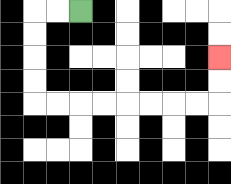{'start': '[3, 0]', 'end': '[9, 2]', 'path_directions': 'L,L,D,D,D,D,R,R,R,R,R,R,R,R,U,U', 'path_coordinates': '[[3, 0], [2, 0], [1, 0], [1, 1], [1, 2], [1, 3], [1, 4], [2, 4], [3, 4], [4, 4], [5, 4], [6, 4], [7, 4], [8, 4], [9, 4], [9, 3], [9, 2]]'}